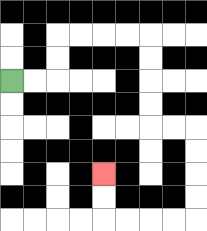{'start': '[0, 3]', 'end': '[4, 7]', 'path_directions': 'R,R,U,U,R,R,R,R,D,D,D,D,R,R,D,D,D,D,L,L,L,L,U,U', 'path_coordinates': '[[0, 3], [1, 3], [2, 3], [2, 2], [2, 1], [3, 1], [4, 1], [5, 1], [6, 1], [6, 2], [6, 3], [6, 4], [6, 5], [7, 5], [8, 5], [8, 6], [8, 7], [8, 8], [8, 9], [7, 9], [6, 9], [5, 9], [4, 9], [4, 8], [4, 7]]'}